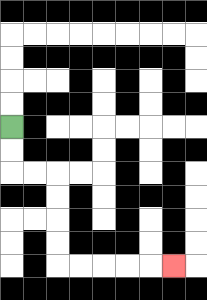{'start': '[0, 5]', 'end': '[7, 11]', 'path_directions': 'D,D,R,R,D,D,D,D,R,R,R,R,R', 'path_coordinates': '[[0, 5], [0, 6], [0, 7], [1, 7], [2, 7], [2, 8], [2, 9], [2, 10], [2, 11], [3, 11], [4, 11], [5, 11], [6, 11], [7, 11]]'}